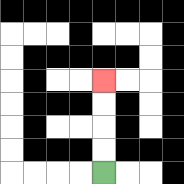{'start': '[4, 7]', 'end': '[4, 3]', 'path_directions': 'U,U,U,U', 'path_coordinates': '[[4, 7], [4, 6], [4, 5], [4, 4], [4, 3]]'}